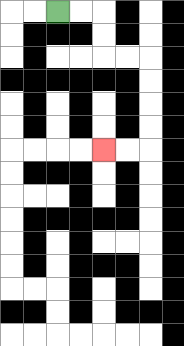{'start': '[2, 0]', 'end': '[4, 6]', 'path_directions': 'R,R,D,D,R,R,D,D,D,D,L,L', 'path_coordinates': '[[2, 0], [3, 0], [4, 0], [4, 1], [4, 2], [5, 2], [6, 2], [6, 3], [6, 4], [6, 5], [6, 6], [5, 6], [4, 6]]'}